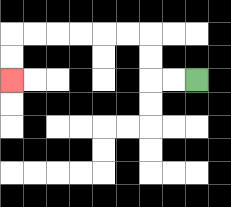{'start': '[8, 3]', 'end': '[0, 3]', 'path_directions': 'L,L,U,U,L,L,L,L,L,L,D,D', 'path_coordinates': '[[8, 3], [7, 3], [6, 3], [6, 2], [6, 1], [5, 1], [4, 1], [3, 1], [2, 1], [1, 1], [0, 1], [0, 2], [0, 3]]'}